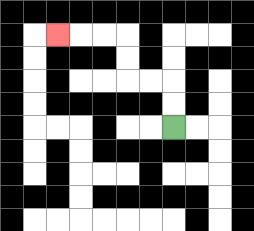{'start': '[7, 5]', 'end': '[2, 1]', 'path_directions': 'U,U,L,L,U,U,L,L,L', 'path_coordinates': '[[7, 5], [7, 4], [7, 3], [6, 3], [5, 3], [5, 2], [5, 1], [4, 1], [3, 1], [2, 1]]'}